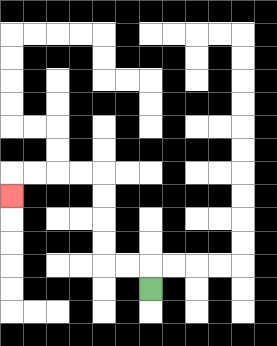{'start': '[6, 12]', 'end': '[0, 8]', 'path_directions': 'U,L,L,U,U,U,U,L,L,L,L,D', 'path_coordinates': '[[6, 12], [6, 11], [5, 11], [4, 11], [4, 10], [4, 9], [4, 8], [4, 7], [3, 7], [2, 7], [1, 7], [0, 7], [0, 8]]'}